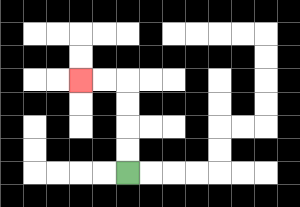{'start': '[5, 7]', 'end': '[3, 3]', 'path_directions': 'U,U,U,U,L,L', 'path_coordinates': '[[5, 7], [5, 6], [5, 5], [5, 4], [5, 3], [4, 3], [3, 3]]'}